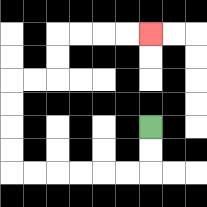{'start': '[6, 5]', 'end': '[6, 1]', 'path_directions': 'D,D,L,L,L,L,L,L,U,U,U,U,R,R,U,U,R,R,R,R', 'path_coordinates': '[[6, 5], [6, 6], [6, 7], [5, 7], [4, 7], [3, 7], [2, 7], [1, 7], [0, 7], [0, 6], [0, 5], [0, 4], [0, 3], [1, 3], [2, 3], [2, 2], [2, 1], [3, 1], [4, 1], [5, 1], [6, 1]]'}